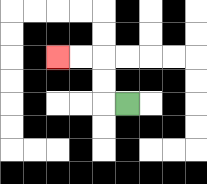{'start': '[5, 4]', 'end': '[2, 2]', 'path_directions': 'L,U,U,L,L', 'path_coordinates': '[[5, 4], [4, 4], [4, 3], [4, 2], [3, 2], [2, 2]]'}